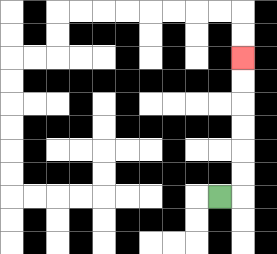{'start': '[9, 8]', 'end': '[10, 2]', 'path_directions': 'R,U,U,U,U,U,U', 'path_coordinates': '[[9, 8], [10, 8], [10, 7], [10, 6], [10, 5], [10, 4], [10, 3], [10, 2]]'}